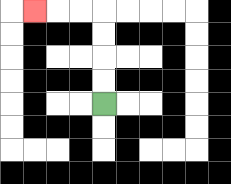{'start': '[4, 4]', 'end': '[1, 0]', 'path_directions': 'U,U,U,U,L,L,L', 'path_coordinates': '[[4, 4], [4, 3], [4, 2], [4, 1], [4, 0], [3, 0], [2, 0], [1, 0]]'}